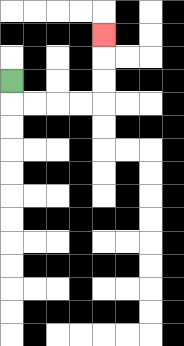{'start': '[0, 3]', 'end': '[4, 1]', 'path_directions': 'D,R,R,R,R,U,U,U', 'path_coordinates': '[[0, 3], [0, 4], [1, 4], [2, 4], [3, 4], [4, 4], [4, 3], [4, 2], [4, 1]]'}